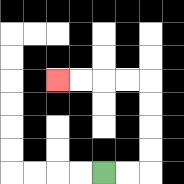{'start': '[4, 7]', 'end': '[2, 3]', 'path_directions': 'R,R,U,U,U,U,L,L,L,L', 'path_coordinates': '[[4, 7], [5, 7], [6, 7], [6, 6], [6, 5], [6, 4], [6, 3], [5, 3], [4, 3], [3, 3], [2, 3]]'}